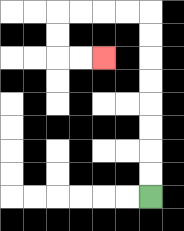{'start': '[6, 8]', 'end': '[4, 2]', 'path_directions': 'U,U,U,U,U,U,U,U,L,L,L,L,D,D,R,R', 'path_coordinates': '[[6, 8], [6, 7], [6, 6], [6, 5], [6, 4], [6, 3], [6, 2], [6, 1], [6, 0], [5, 0], [4, 0], [3, 0], [2, 0], [2, 1], [2, 2], [3, 2], [4, 2]]'}